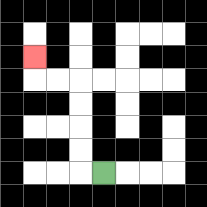{'start': '[4, 7]', 'end': '[1, 2]', 'path_directions': 'L,U,U,U,U,L,L,U', 'path_coordinates': '[[4, 7], [3, 7], [3, 6], [3, 5], [3, 4], [3, 3], [2, 3], [1, 3], [1, 2]]'}